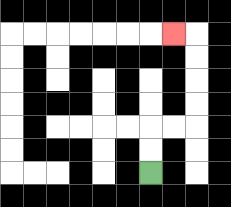{'start': '[6, 7]', 'end': '[7, 1]', 'path_directions': 'U,U,R,R,U,U,U,U,L', 'path_coordinates': '[[6, 7], [6, 6], [6, 5], [7, 5], [8, 5], [8, 4], [8, 3], [8, 2], [8, 1], [7, 1]]'}